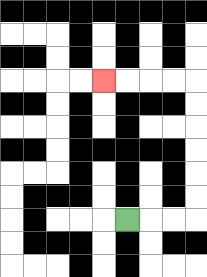{'start': '[5, 9]', 'end': '[4, 3]', 'path_directions': 'R,R,R,U,U,U,U,U,U,L,L,L,L', 'path_coordinates': '[[5, 9], [6, 9], [7, 9], [8, 9], [8, 8], [8, 7], [8, 6], [8, 5], [8, 4], [8, 3], [7, 3], [6, 3], [5, 3], [4, 3]]'}